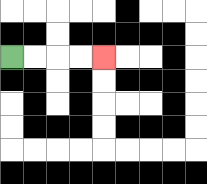{'start': '[0, 2]', 'end': '[4, 2]', 'path_directions': 'R,R,R,R', 'path_coordinates': '[[0, 2], [1, 2], [2, 2], [3, 2], [4, 2]]'}